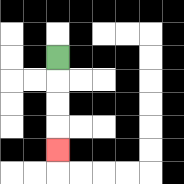{'start': '[2, 2]', 'end': '[2, 6]', 'path_directions': 'D,D,D,D', 'path_coordinates': '[[2, 2], [2, 3], [2, 4], [2, 5], [2, 6]]'}